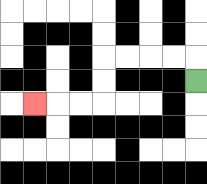{'start': '[8, 3]', 'end': '[1, 4]', 'path_directions': 'U,L,L,L,L,D,D,L,L,L', 'path_coordinates': '[[8, 3], [8, 2], [7, 2], [6, 2], [5, 2], [4, 2], [4, 3], [4, 4], [3, 4], [2, 4], [1, 4]]'}